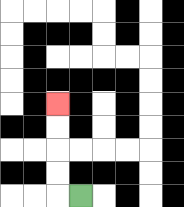{'start': '[3, 8]', 'end': '[2, 4]', 'path_directions': 'L,U,U,U,U', 'path_coordinates': '[[3, 8], [2, 8], [2, 7], [2, 6], [2, 5], [2, 4]]'}